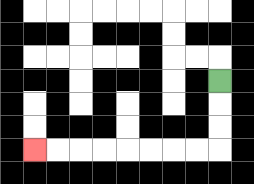{'start': '[9, 3]', 'end': '[1, 6]', 'path_directions': 'D,D,D,L,L,L,L,L,L,L,L', 'path_coordinates': '[[9, 3], [9, 4], [9, 5], [9, 6], [8, 6], [7, 6], [6, 6], [5, 6], [4, 6], [3, 6], [2, 6], [1, 6]]'}